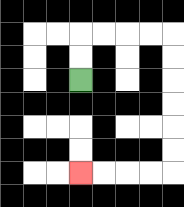{'start': '[3, 3]', 'end': '[3, 7]', 'path_directions': 'U,U,R,R,R,R,D,D,D,D,D,D,L,L,L,L', 'path_coordinates': '[[3, 3], [3, 2], [3, 1], [4, 1], [5, 1], [6, 1], [7, 1], [7, 2], [7, 3], [7, 4], [7, 5], [7, 6], [7, 7], [6, 7], [5, 7], [4, 7], [3, 7]]'}